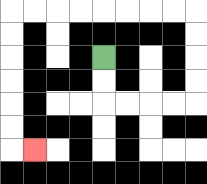{'start': '[4, 2]', 'end': '[1, 6]', 'path_directions': 'D,D,R,R,R,R,U,U,U,U,L,L,L,L,L,L,L,L,D,D,D,D,D,D,R', 'path_coordinates': '[[4, 2], [4, 3], [4, 4], [5, 4], [6, 4], [7, 4], [8, 4], [8, 3], [8, 2], [8, 1], [8, 0], [7, 0], [6, 0], [5, 0], [4, 0], [3, 0], [2, 0], [1, 0], [0, 0], [0, 1], [0, 2], [0, 3], [0, 4], [0, 5], [0, 6], [1, 6]]'}